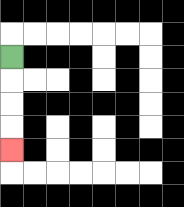{'start': '[0, 2]', 'end': '[0, 6]', 'path_directions': 'D,D,D,D', 'path_coordinates': '[[0, 2], [0, 3], [0, 4], [0, 5], [0, 6]]'}